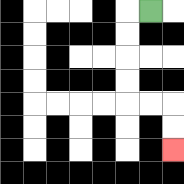{'start': '[6, 0]', 'end': '[7, 6]', 'path_directions': 'L,D,D,D,D,R,R,D,D', 'path_coordinates': '[[6, 0], [5, 0], [5, 1], [5, 2], [5, 3], [5, 4], [6, 4], [7, 4], [7, 5], [7, 6]]'}